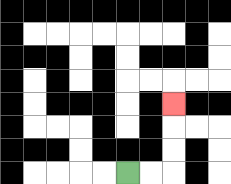{'start': '[5, 7]', 'end': '[7, 4]', 'path_directions': 'R,R,U,U,U', 'path_coordinates': '[[5, 7], [6, 7], [7, 7], [7, 6], [7, 5], [7, 4]]'}